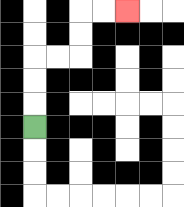{'start': '[1, 5]', 'end': '[5, 0]', 'path_directions': 'U,U,U,R,R,U,U,R,R', 'path_coordinates': '[[1, 5], [1, 4], [1, 3], [1, 2], [2, 2], [3, 2], [3, 1], [3, 0], [4, 0], [5, 0]]'}